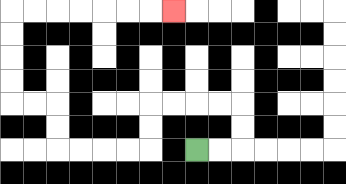{'start': '[8, 6]', 'end': '[7, 0]', 'path_directions': 'R,R,U,U,L,L,L,L,D,D,L,L,L,L,U,U,L,L,U,U,U,U,R,R,R,R,R,R,R', 'path_coordinates': '[[8, 6], [9, 6], [10, 6], [10, 5], [10, 4], [9, 4], [8, 4], [7, 4], [6, 4], [6, 5], [6, 6], [5, 6], [4, 6], [3, 6], [2, 6], [2, 5], [2, 4], [1, 4], [0, 4], [0, 3], [0, 2], [0, 1], [0, 0], [1, 0], [2, 0], [3, 0], [4, 0], [5, 0], [6, 0], [7, 0]]'}